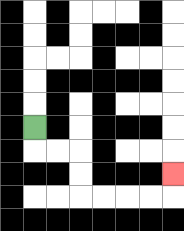{'start': '[1, 5]', 'end': '[7, 7]', 'path_directions': 'D,R,R,D,D,R,R,R,R,U', 'path_coordinates': '[[1, 5], [1, 6], [2, 6], [3, 6], [3, 7], [3, 8], [4, 8], [5, 8], [6, 8], [7, 8], [7, 7]]'}